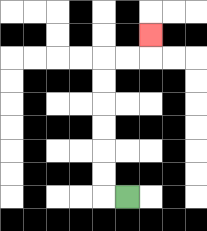{'start': '[5, 8]', 'end': '[6, 1]', 'path_directions': 'L,U,U,U,U,U,U,R,R,U', 'path_coordinates': '[[5, 8], [4, 8], [4, 7], [4, 6], [4, 5], [4, 4], [4, 3], [4, 2], [5, 2], [6, 2], [6, 1]]'}